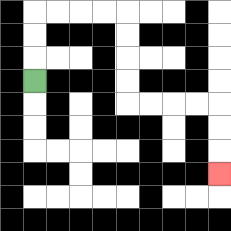{'start': '[1, 3]', 'end': '[9, 7]', 'path_directions': 'U,U,U,R,R,R,R,D,D,D,D,R,R,R,R,D,D,D', 'path_coordinates': '[[1, 3], [1, 2], [1, 1], [1, 0], [2, 0], [3, 0], [4, 0], [5, 0], [5, 1], [5, 2], [5, 3], [5, 4], [6, 4], [7, 4], [8, 4], [9, 4], [9, 5], [9, 6], [9, 7]]'}